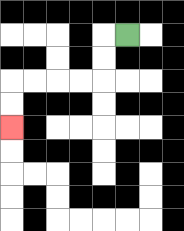{'start': '[5, 1]', 'end': '[0, 5]', 'path_directions': 'L,D,D,L,L,L,L,D,D', 'path_coordinates': '[[5, 1], [4, 1], [4, 2], [4, 3], [3, 3], [2, 3], [1, 3], [0, 3], [0, 4], [0, 5]]'}